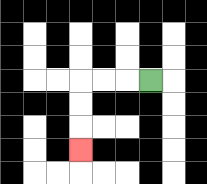{'start': '[6, 3]', 'end': '[3, 6]', 'path_directions': 'L,L,L,D,D,D', 'path_coordinates': '[[6, 3], [5, 3], [4, 3], [3, 3], [3, 4], [3, 5], [3, 6]]'}